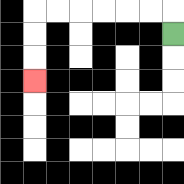{'start': '[7, 1]', 'end': '[1, 3]', 'path_directions': 'U,L,L,L,L,L,L,D,D,D', 'path_coordinates': '[[7, 1], [7, 0], [6, 0], [5, 0], [4, 0], [3, 0], [2, 0], [1, 0], [1, 1], [1, 2], [1, 3]]'}